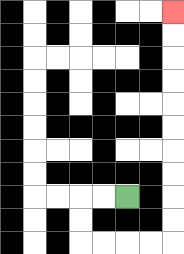{'start': '[5, 8]', 'end': '[7, 0]', 'path_directions': 'L,L,D,D,R,R,R,R,U,U,U,U,U,U,U,U,U,U', 'path_coordinates': '[[5, 8], [4, 8], [3, 8], [3, 9], [3, 10], [4, 10], [5, 10], [6, 10], [7, 10], [7, 9], [7, 8], [7, 7], [7, 6], [7, 5], [7, 4], [7, 3], [7, 2], [7, 1], [7, 0]]'}